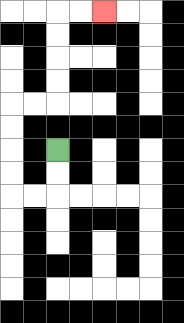{'start': '[2, 6]', 'end': '[4, 0]', 'path_directions': 'D,D,L,L,U,U,U,U,R,R,U,U,U,U,R,R', 'path_coordinates': '[[2, 6], [2, 7], [2, 8], [1, 8], [0, 8], [0, 7], [0, 6], [0, 5], [0, 4], [1, 4], [2, 4], [2, 3], [2, 2], [2, 1], [2, 0], [3, 0], [4, 0]]'}